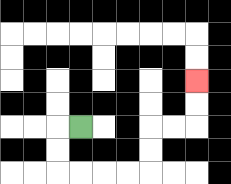{'start': '[3, 5]', 'end': '[8, 3]', 'path_directions': 'L,D,D,R,R,R,R,U,U,R,R,U,U', 'path_coordinates': '[[3, 5], [2, 5], [2, 6], [2, 7], [3, 7], [4, 7], [5, 7], [6, 7], [6, 6], [6, 5], [7, 5], [8, 5], [8, 4], [8, 3]]'}